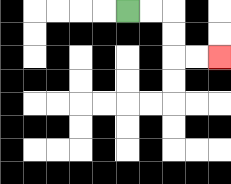{'start': '[5, 0]', 'end': '[9, 2]', 'path_directions': 'R,R,D,D,R,R', 'path_coordinates': '[[5, 0], [6, 0], [7, 0], [7, 1], [7, 2], [8, 2], [9, 2]]'}